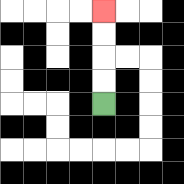{'start': '[4, 4]', 'end': '[4, 0]', 'path_directions': 'U,U,U,U', 'path_coordinates': '[[4, 4], [4, 3], [4, 2], [4, 1], [4, 0]]'}